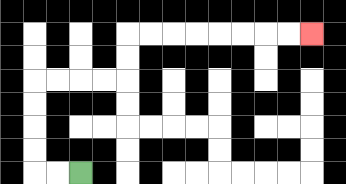{'start': '[3, 7]', 'end': '[13, 1]', 'path_directions': 'L,L,U,U,U,U,R,R,R,R,U,U,R,R,R,R,R,R,R,R', 'path_coordinates': '[[3, 7], [2, 7], [1, 7], [1, 6], [1, 5], [1, 4], [1, 3], [2, 3], [3, 3], [4, 3], [5, 3], [5, 2], [5, 1], [6, 1], [7, 1], [8, 1], [9, 1], [10, 1], [11, 1], [12, 1], [13, 1]]'}